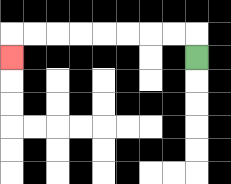{'start': '[8, 2]', 'end': '[0, 2]', 'path_directions': 'U,L,L,L,L,L,L,L,L,D', 'path_coordinates': '[[8, 2], [8, 1], [7, 1], [6, 1], [5, 1], [4, 1], [3, 1], [2, 1], [1, 1], [0, 1], [0, 2]]'}